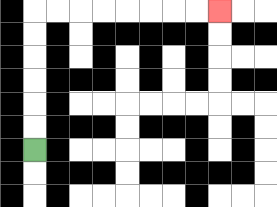{'start': '[1, 6]', 'end': '[9, 0]', 'path_directions': 'U,U,U,U,U,U,R,R,R,R,R,R,R,R', 'path_coordinates': '[[1, 6], [1, 5], [1, 4], [1, 3], [1, 2], [1, 1], [1, 0], [2, 0], [3, 0], [4, 0], [5, 0], [6, 0], [7, 0], [8, 0], [9, 0]]'}